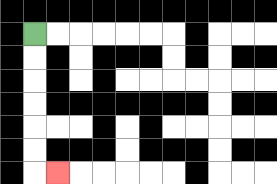{'start': '[1, 1]', 'end': '[2, 7]', 'path_directions': 'D,D,D,D,D,D,R', 'path_coordinates': '[[1, 1], [1, 2], [1, 3], [1, 4], [1, 5], [1, 6], [1, 7], [2, 7]]'}